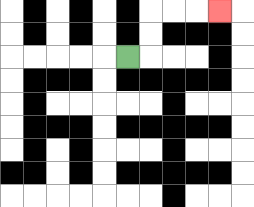{'start': '[5, 2]', 'end': '[9, 0]', 'path_directions': 'R,U,U,R,R,R', 'path_coordinates': '[[5, 2], [6, 2], [6, 1], [6, 0], [7, 0], [8, 0], [9, 0]]'}